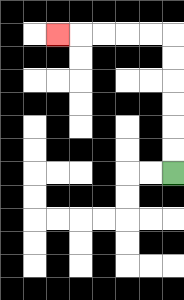{'start': '[7, 7]', 'end': '[2, 1]', 'path_directions': 'U,U,U,U,U,U,L,L,L,L,L', 'path_coordinates': '[[7, 7], [7, 6], [7, 5], [7, 4], [7, 3], [7, 2], [7, 1], [6, 1], [5, 1], [4, 1], [3, 1], [2, 1]]'}